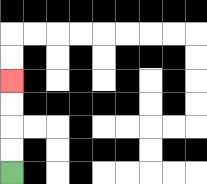{'start': '[0, 7]', 'end': '[0, 3]', 'path_directions': 'U,U,U,U', 'path_coordinates': '[[0, 7], [0, 6], [0, 5], [0, 4], [0, 3]]'}